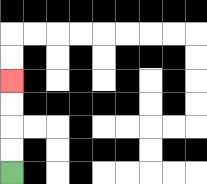{'start': '[0, 7]', 'end': '[0, 3]', 'path_directions': 'U,U,U,U', 'path_coordinates': '[[0, 7], [0, 6], [0, 5], [0, 4], [0, 3]]'}